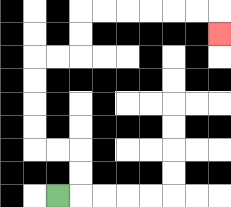{'start': '[2, 8]', 'end': '[9, 1]', 'path_directions': 'R,U,U,L,L,U,U,U,U,R,R,U,U,R,R,R,R,R,R,D', 'path_coordinates': '[[2, 8], [3, 8], [3, 7], [3, 6], [2, 6], [1, 6], [1, 5], [1, 4], [1, 3], [1, 2], [2, 2], [3, 2], [3, 1], [3, 0], [4, 0], [5, 0], [6, 0], [7, 0], [8, 0], [9, 0], [9, 1]]'}